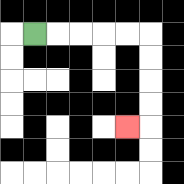{'start': '[1, 1]', 'end': '[5, 5]', 'path_directions': 'R,R,R,R,R,D,D,D,D,L', 'path_coordinates': '[[1, 1], [2, 1], [3, 1], [4, 1], [5, 1], [6, 1], [6, 2], [6, 3], [6, 4], [6, 5], [5, 5]]'}